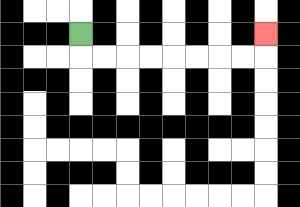{'start': '[3, 1]', 'end': '[11, 1]', 'path_directions': 'D,R,R,R,R,R,R,R,R,U', 'path_coordinates': '[[3, 1], [3, 2], [4, 2], [5, 2], [6, 2], [7, 2], [8, 2], [9, 2], [10, 2], [11, 2], [11, 1]]'}